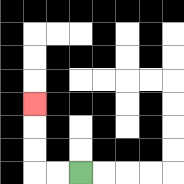{'start': '[3, 7]', 'end': '[1, 4]', 'path_directions': 'L,L,U,U,U', 'path_coordinates': '[[3, 7], [2, 7], [1, 7], [1, 6], [1, 5], [1, 4]]'}